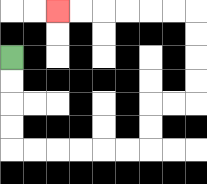{'start': '[0, 2]', 'end': '[2, 0]', 'path_directions': 'D,D,D,D,R,R,R,R,R,R,U,U,R,R,U,U,U,U,L,L,L,L,L,L', 'path_coordinates': '[[0, 2], [0, 3], [0, 4], [0, 5], [0, 6], [1, 6], [2, 6], [3, 6], [4, 6], [5, 6], [6, 6], [6, 5], [6, 4], [7, 4], [8, 4], [8, 3], [8, 2], [8, 1], [8, 0], [7, 0], [6, 0], [5, 0], [4, 0], [3, 0], [2, 0]]'}